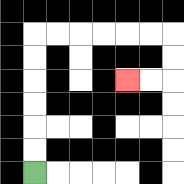{'start': '[1, 7]', 'end': '[5, 3]', 'path_directions': 'U,U,U,U,U,U,R,R,R,R,R,R,D,D,L,L', 'path_coordinates': '[[1, 7], [1, 6], [1, 5], [1, 4], [1, 3], [1, 2], [1, 1], [2, 1], [3, 1], [4, 1], [5, 1], [6, 1], [7, 1], [7, 2], [7, 3], [6, 3], [5, 3]]'}